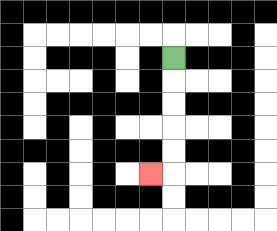{'start': '[7, 2]', 'end': '[6, 7]', 'path_directions': 'D,D,D,D,D,L', 'path_coordinates': '[[7, 2], [7, 3], [7, 4], [7, 5], [7, 6], [7, 7], [6, 7]]'}